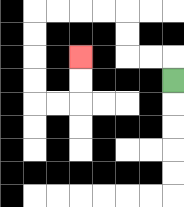{'start': '[7, 3]', 'end': '[3, 2]', 'path_directions': 'U,L,L,U,U,L,L,L,L,D,D,D,D,R,R,U,U', 'path_coordinates': '[[7, 3], [7, 2], [6, 2], [5, 2], [5, 1], [5, 0], [4, 0], [3, 0], [2, 0], [1, 0], [1, 1], [1, 2], [1, 3], [1, 4], [2, 4], [3, 4], [3, 3], [3, 2]]'}